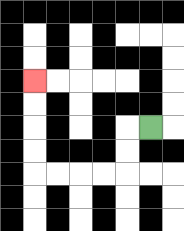{'start': '[6, 5]', 'end': '[1, 3]', 'path_directions': 'L,D,D,L,L,L,L,U,U,U,U', 'path_coordinates': '[[6, 5], [5, 5], [5, 6], [5, 7], [4, 7], [3, 7], [2, 7], [1, 7], [1, 6], [1, 5], [1, 4], [1, 3]]'}